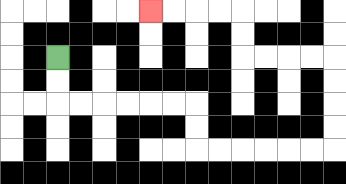{'start': '[2, 2]', 'end': '[6, 0]', 'path_directions': 'D,D,R,R,R,R,R,R,D,D,R,R,R,R,R,R,U,U,U,U,L,L,L,L,U,U,L,L,L,L', 'path_coordinates': '[[2, 2], [2, 3], [2, 4], [3, 4], [4, 4], [5, 4], [6, 4], [7, 4], [8, 4], [8, 5], [8, 6], [9, 6], [10, 6], [11, 6], [12, 6], [13, 6], [14, 6], [14, 5], [14, 4], [14, 3], [14, 2], [13, 2], [12, 2], [11, 2], [10, 2], [10, 1], [10, 0], [9, 0], [8, 0], [7, 0], [6, 0]]'}